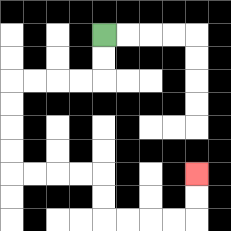{'start': '[4, 1]', 'end': '[8, 7]', 'path_directions': 'D,D,L,L,L,L,D,D,D,D,R,R,R,R,D,D,R,R,R,R,U,U', 'path_coordinates': '[[4, 1], [4, 2], [4, 3], [3, 3], [2, 3], [1, 3], [0, 3], [0, 4], [0, 5], [0, 6], [0, 7], [1, 7], [2, 7], [3, 7], [4, 7], [4, 8], [4, 9], [5, 9], [6, 9], [7, 9], [8, 9], [8, 8], [8, 7]]'}